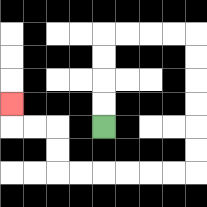{'start': '[4, 5]', 'end': '[0, 4]', 'path_directions': 'U,U,U,U,R,R,R,R,D,D,D,D,D,D,L,L,L,L,L,L,U,U,L,L,U', 'path_coordinates': '[[4, 5], [4, 4], [4, 3], [4, 2], [4, 1], [5, 1], [6, 1], [7, 1], [8, 1], [8, 2], [8, 3], [8, 4], [8, 5], [8, 6], [8, 7], [7, 7], [6, 7], [5, 7], [4, 7], [3, 7], [2, 7], [2, 6], [2, 5], [1, 5], [0, 5], [0, 4]]'}